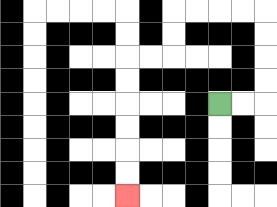{'start': '[9, 4]', 'end': '[5, 8]', 'path_directions': 'R,R,U,U,U,U,L,L,L,L,D,D,L,L,D,D,D,D,D,D', 'path_coordinates': '[[9, 4], [10, 4], [11, 4], [11, 3], [11, 2], [11, 1], [11, 0], [10, 0], [9, 0], [8, 0], [7, 0], [7, 1], [7, 2], [6, 2], [5, 2], [5, 3], [5, 4], [5, 5], [5, 6], [5, 7], [5, 8]]'}